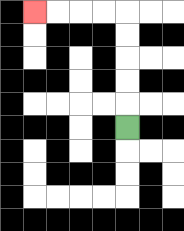{'start': '[5, 5]', 'end': '[1, 0]', 'path_directions': 'U,U,U,U,U,L,L,L,L', 'path_coordinates': '[[5, 5], [5, 4], [5, 3], [5, 2], [5, 1], [5, 0], [4, 0], [3, 0], [2, 0], [1, 0]]'}